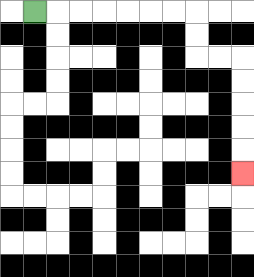{'start': '[1, 0]', 'end': '[10, 7]', 'path_directions': 'R,R,R,R,R,R,R,D,D,R,R,D,D,D,D,D', 'path_coordinates': '[[1, 0], [2, 0], [3, 0], [4, 0], [5, 0], [6, 0], [7, 0], [8, 0], [8, 1], [8, 2], [9, 2], [10, 2], [10, 3], [10, 4], [10, 5], [10, 6], [10, 7]]'}